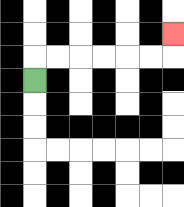{'start': '[1, 3]', 'end': '[7, 1]', 'path_directions': 'U,R,R,R,R,R,R,U', 'path_coordinates': '[[1, 3], [1, 2], [2, 2], [3, 2], [4, 2], [5, 2], [6, 2], [7, 2], [7, 1]]'}